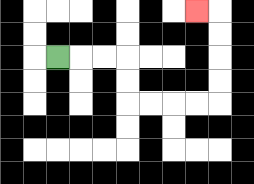{'start': '[2, 2]', 'end': '[8, 0]', 'path_directions': 'R,R,R,D,D,R,R,R,R,U,U,U,U,L', 'path_coordinates': '[[2, 2], [3, 2], [4, 2], [5, 2], [5, 3], [5, 4], [6, 4], [7, 4], [8, 4], [9, 4], [9, 3], [9, 2], [9, 1], [9, 0], [8, 0]]'}